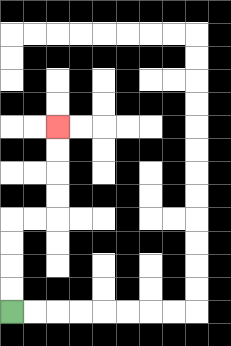{'start': '[0, 13]', 'end': '[2, 5]', 'path_directions': 'U,U,U,U,R,R,U,U,U,U', 'path_coordinates': '[[0, 13], [0, 12], [0, 11], [0, 10], [0, 9], [1, 9], [2, 9], [2, 8], [2, 7], [2, 6], [2, 5]]'}